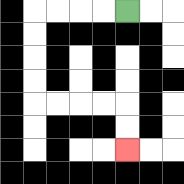{'start': '[5, 0]', 'end': '[5, 6]', 'path_directions': 'L,L,L,L,D,D,D,D,R,R,R,R,D,D', 'path_coordinates': '[[5, 0], [4, 0], [3, 0], [2, 0], [1, 0], [1, 1], [1, 2], [1, 3], [1, 4], [2, 4], [3, 4], [4, 4], [5, 4], [5, 5], [5, 6]]'}